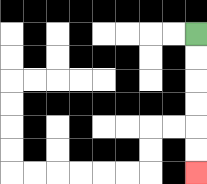{'start': '[8, 1]', 'end': '[8, 7]', 'path_directions': 'D,D,D,D,D,D', 'path_coordinates': '[[8, 1], [8, 2], [8, 3], [8, 4], [8, 5], [8, 6], [8, 7]]'}